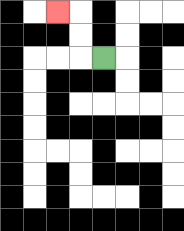{'start': '[4, 2]', 'end': '[2, 0]', 'path_directions': 'L,U,U,L', 'path_coordinates': '[[4, 2], [3, 2], [3, 1], [3, 0], [2, 0]]'}